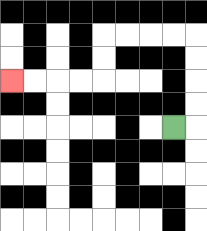{'start': '[7, 5]', 'end': '[0, 3]', 'path_directions': 'R,U,U,U,U,L,L,L,L,D,D,L,L,L,L', 'path_coordinates': '[[7, 5], [8, 5], [8, 4], [8, 3], [8, 2], [8, 1], [7, 1], [6, 1], [5, 1], [4, 1], [4, 2], [4, 3], [3, 3], [2, 3], [1, 3], [0, 3]]'}